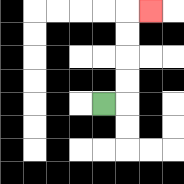{'start': '[4, 4]', 'end': '[6, 0]', 'path_directions': 'R,U,U,U,U,R', 'path_coordinates': '[[4, 4], [5, 4], [5, 3], [5, 2], [5, 1], [5, 0], [6, 0]]'}